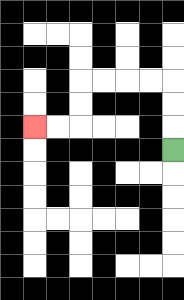{'start': '[7, 6]', 'end': '[1, 5]', 'path_directions': 'U,U,U,L,L,L,L,D,D,L,L', 'path_coordinates': '[[7, 6], [7, 5], [7, 4], [7, 3], [6, 3], [5, 3], [4, 3], [3, 3], [3, 4], [3, 5], [2, 5], [1, 5]]'}